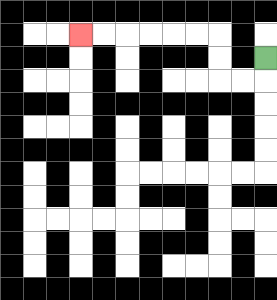{'start': '[11, 2]', 'end': '[3, 1]', 'path_directions': 'D,L,L,U,U,L,L,L,L,L,L', 'path_coordinates': '[[11, 2], [11, 3], [10, 3], [9, 3], [9, 2], [9, 1], [8, 1], [7, 1], [6, 1], [5, 1], [4, 1], [3, 1]]'}